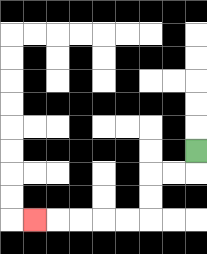{'start': '[8, 6]', 'end': '[1, 9]', 'path_directions': 'D,L,L,D,D,L,L,L,L,L', 'path_coordinates': '[[8, 6], [8, 7], [7, 7], [6, 7], [6, 8], [6, 9], [5, 9], [4, 9], [3, 9], [2, 9], [1, 9]]'}